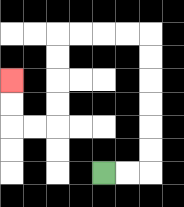{'start': '[4, 7]', 'end': '[0, 3]', 'path_directions': 'R,R,U,U,U,U,U,U,L,L,L,L,D,D,D,D,L,L,U,U', 'path_coordinates': '[[4, 7], [5, 7], [6, 7], [6, 6], [6, 5], [6, 4], [6, 3], [6, 2], [6, 1], [5, 1], [4, 1], [3, 1], [2, 1], [2, 2], [2, 3], [2, 4], [2, 5], [1, 5], [0, 5], [0, 4], [0, 3]]'}